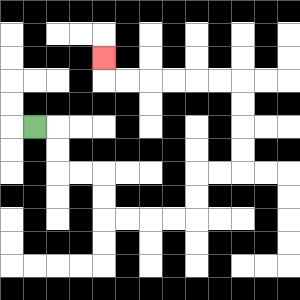{'start': '[1, 5]', 'end': '[4, 2]', 'path_directions': 'R,D,D,R,R,D,D,R,R,R,R,U,U,R,R,U,U,U,U,L,L,L,L,L,L,U', 'path_coordinates': '[[1, 5], [2, 5], [2, 6], [2, 7], [3, 7], [4, 7], [4, 8], [4, 9], [5, 9], [6, 9], [7, 9], [8, 9], [8, 8], [8, 7], [9, 7], [10, 7], [10, 6], [10, 5], [10, 4], [10, 3], [9, 3], [8, 3], [7, 3], [6, 3], [5, 3], [4, 3], [4, 2]]'}